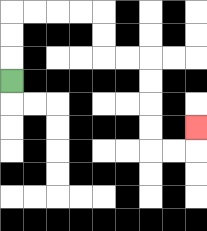{'start': '[0, 3]', 'end': '[8, 5]', 'path_directions': 'U,U,U,R,R,R,R,D,D,R,R,D,D,D,D,R,R,U', 'path_coordinates': '[[0, 3], [0, 2], [0, 1], [0, 0], [1, 0], [2, 0], [3, 0], [4, 0], [4, 1], [4, 2], [5, 2], [6, 2], [6, 3], [6, 4], [6, 5], [6, 6], [7, 6], [8, 6], [8, 5]]'}